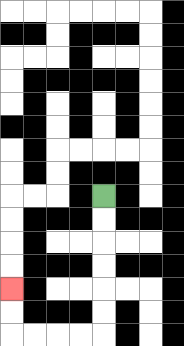{'start': '[4, 8]', 'end': '[0, 12]', 'path_directions': 'D,D,D,D,D,D,L,L,L,L,U,U', 'path_coordinates': '[[4, 8], [4, 9], [4, 10], [4, 11], [4, 12], [4, 13], [4, 14], [3, 14], [2, 14], [1, 14], [0, 14], [0, 13], [0, 12]]'}